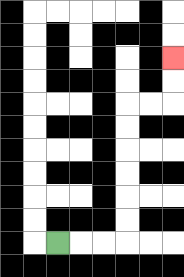{'start': '[2, 10]', 'end': '[7, 2]', 'path_directions': 'R,R,R,U,U,U,U,U,U,R,R,U,U', 'path_coordinates': '[[2, 10], [3, 10], [4, 10], [5, 10], [5, 9], [5, 8], [5, 7], [5, 6], [5, 5], [5, 4], [6, 4], [7, 4], [7, 3], [7, 2]]'}